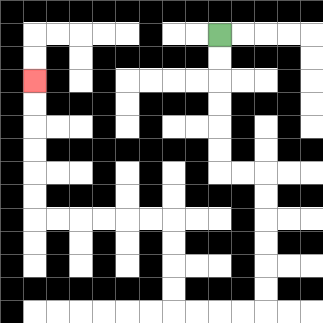{'start': '[9, 1]', 'end': '[1, 3]', 'path_directions': 'D,D,D,D,D,D,R,R,D,D,D,D,D,D,L,L,L,L,U,U,U,U,L,L,L,L,L,L,U,U,U,U,U,U', 'path_coordinates': '[[9, 1], [9, 2], [9, 3], [9, 4], [9, 5], [9, 6], [9, 7], [10, 7], [11, 7], [11, 8], [11, 9], [11, 10], [11, 11], [11, 12], [11, 13], [10, 13], [9, 13], [8, 13], [7, 13], [7, 12], [7, 11], [7, 10], [7, 9], [6, 9], [5, 9], [4, 9], [3, 9], [2, 9], [1, 9], [1, 8], [1, 7], [1, 6], [1, 5], [1, 4], [1, 3]]'}